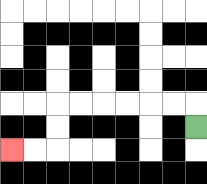{'start': '[8, 5]', 'end': '[0, 6]', 'path_directions': 'U,L,L,L,L,L,L,D,D,L,L', 'path_coordinates': '[[8, 5], [8, 4], [7, 4], [6, 4], [5, 4], [4, 4], [3, 4], [2, 4], [2, 5], [2, 6], [1, 6], [0, 6]]'}